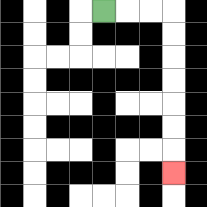{'start': '[4, 0]', 'end': '[7, 7]', 'path_directions': 'R,R,R,D,D,D,D,D,D,D', 'path_coordinates': '[[4, 0], [5, 0], [6, 0], [7, 0], [7, 1], [7, 2], [7, 3], [7, 4], [7, 5], [7, 6], [7, 7]]'}